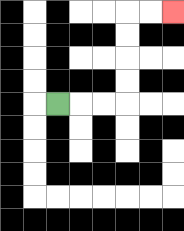{'start': '[2, 4]', 'end': '[7, 0]', 'path_directions': 'R,R,R,U,U,U,U,R,R', 'path_coordinates': '[[2, 4], [3, 4], [4, 4], [5, 4], [5, 3], [5, 2], [5, 1], [5, 0], [6, 0], [7, 0]]'}